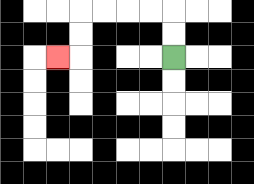{'start': '[7, 2]', 'end': '[2, 2]', 'path_directions': 'U,U,L,L,L,L,D,D,L', 'path_coordinates': '[[7, 2], [7, 1], [7, 0], [6, 0], [5, 0], [4, 0], [3, 0], [3, 1], [3, 2], [2, 2]]'}